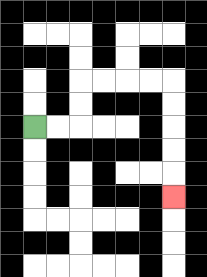{'start': '[1, 5]', 'end': '[7, 8]', 'path_directions': 'R,R,U,U,R,R,R,R,D,D,D,D,D', 'path_coordinates': '[[1, 5], [2, 5], [3, 5], [3, 4], [3, 3], [4, 3], [5, 3], [6, 3], [7, 3], [7, 4], [7, 5], [7, 6], [7, 7], [7, 8]]'}